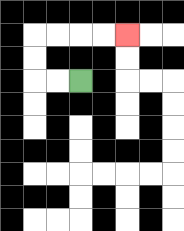{'start': '[3, 3]', 'end': '[5, 1]', 'path_directions': 'L,L,U,U,R,R,R,R', 'path_coordinates': '[[3, 3], [2, 3], [1, 3], [1, 2], [1, 1], [2, 1], [3, 1], [4, 1], [5, 1]]'}